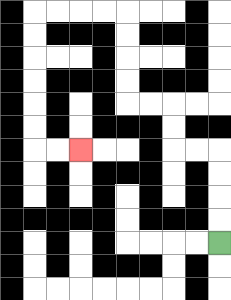{'start': '[9, 10]', 'end': '[3, 6]', 'path_directions': 'U,U,U,U,L,L,U,U,L,L,U,U,U,U,L,L,L,L,D,D,D,D,D,D,R,R', 'path_coordinates': '[[9, 10], [9, 9], [9, 8], [9, 7], [9, 6], [8, 6], [7, 6], [7, 5], [7, 4], [6, 4], [5, 4], [5, 3], [5, 2], [5, 1], [5, 0], [4, 0], [3, 0], [2, 0], [1, 0], [1, 1], [1, 2], [1, 3], [1, 4], [1, 5], [1, 6], [2, 6], [3, 6]]'}